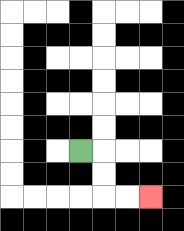{'start': '[3, 6]', 'end': '[6, 8]', 'path_directions': 'R,D,D,R,R', 'path_coordinates': '[[3, 6], [4, 6], [4, 7], [4, 8], [5, 8], [6, 8]]'}